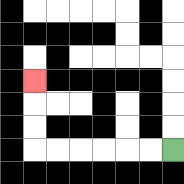{'start': '[7, 6]', 'end': '[1, 3]', 'path_directions': 'L,L,L,L,L,L,U,U,U', 'path_coordinates': '[[7, 6], [6, 6], [5, 6], [4, 6], [3, 6], [2, 6], [1, 6], [1, 5], [1, 4], [1, 3]]'}